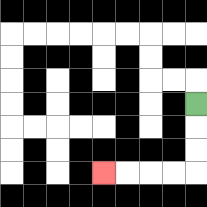{'start': '[8, 4]', 'end': '[4, 7]', 'path_directions': 'D,D,D,L,L,L,L', 'path_coordinates': '[[8, 4], [8, 5], [8, 6], [8, 7], [7, 7], [6, 7], [5, 7], [4, 7]]'}